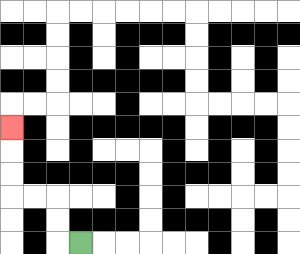{'start': '[3, 10]', 'end': '[0, 5]', 'path_directions': 'L,U,U,L,L,U,U,U', 'path_coordinates': '[[3, 10], [2, 10], [2, 9], [2, 8], [1, 8], [0, 8], [0, 7], [0, 6], [0, 5]]'}